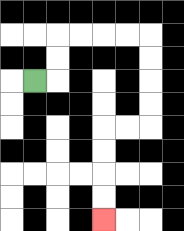{'start': '[1, 3]', 'end': '[4, 9]', 'path_directions': 'R,U,U,R,R,R,R,D,D,D,D,L,L,D,D,D,D', 'path_coordinates': '[[1, 3], [2, 3], [2, 2], [2, 1], [3, 1], [4, 1], [5, 1], [6, 1], [6, 2], [6, 3], [6, 4], [6, 5], [5, 5], [4, 5], [4, 6], [4, 7], [4, 8], [4, 9]]'}